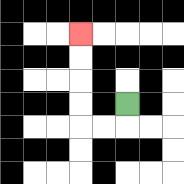{'start': '[5, 4]', 'end': '[3, 1]', 'path_directions': 'D,L,L,U,U,U,U', 'path_coordinates': '[[5, 4], [5, 5], [4, 5], [3, 5], [3, 4], [3, 3], [3, 2], [3, 1]]'}